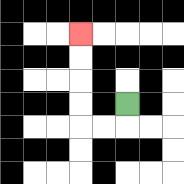{'start': '[5, 4]', 'end': '[3, 1]', 'path_directions': 'D,L,L,U,U,U,U', 'path_coordinates': '[[5, 4], [5, 5], [4, 5], [3, 5], [3, 4], [3, 3], [3, 2], [3, 1]]'}